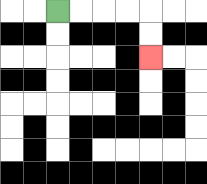{'start': '[2, 0]', 'end': '[6, 2]', 'path_directions': 'R,R,R,R,D,D', 'path_coordinates': '[[2, 0], [3, 0], [4, 0], [5, 0], [6, 0], [6, 1], [6, 2]]'}